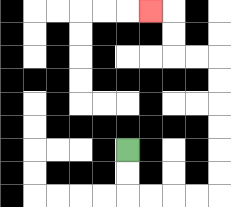{'start': '[5, 6]', 'end': '[6, 0]', 'path_directions': 'D,D,R,R,R,R,U,U,U,U,U,U,L,L,U,U,L', 'path_coordinates': '[[5, 6], [5, 7], [5, 8], [6, 8], [7, 8], [8, 8], [9, 8], [9, 7], [9, 6], [9, 5], [9, 4], [9, 3], [9, 2], [8, 2], [7, 2], [7, 1], [7, 0], [6, 0]]'}